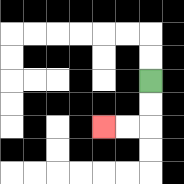{'start': '[6, 3]', 'end': '[4, 5]', 'path_directions': 'D,D,L,L', 'path_coordinates': '[[6, 3], [6, 4], [6, 5], [5, 5], [4, 5]]'}